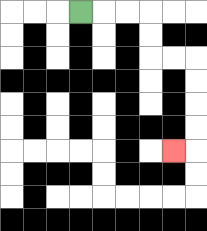{'start': '[3, 0]', 'end': '[7, 6]', 'path_directions': 'R,R,R,D,D,R,R,D,D,D,D,L', 'path_coordinates': '[[3, 0], [4, 0], [5, 0], [6, 0], [6, 1], [6, 2], [7, 2], [8, 2], [8, 3], [8, 4], [8, 5], [8, 6], [7, 6]]'}